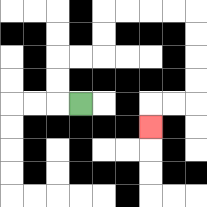{'start': '[3, 4]', 'end': '[6, 5]', 'path_directions': 'L,U,U,R,R,U,U,R,R,R,R,D,D,D,D,L,L,D', 'path_coordinates': '[[3, 4], [2, 4], [2, 3], [2, 2], [3, 2], [4, 2], [4, 1], [4, 0], [5, 0], [6, 0], [7, 0], [8, 0], [8, 1], [8, 2], [8, 3], [8, 4], [7, 4], [6, 4], [6, 5]]'}